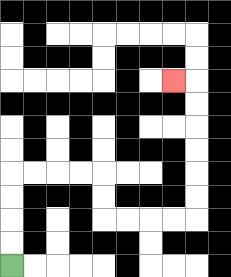{'start': '[0, 11]', 'end': '[7, 3]', 'path_directions': 'U,U,U,U,R,R,R,R,D,D,R,R,R,R,U,U,U,U,U,U,L', 'path_coordinates': '[[0, 11], [0, 10], [0, 9], [0, 8], [0, 7], [1, 7], [2, 7], [3, 7], [4, 7], [4, 8], [4, 9], [5, 9], [6, 9], [7, 9], [8, 9], [8, 8], [8, 7], [8, 6], [8, 5], [8, 4], [8, 3], [7, 3]]'}